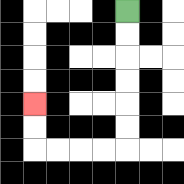{'start': '[5, 0]', 'end': '[1, 4]', 'path_directions': 'D,D,D,D,D,D,L,L,L,L,U,U', 'path_coordinates': '[[5, 0], [5, 1], [5, 2], [5, 3], [5, 4], [5, 5], [5, 6], [4, 6], [3, 6], [2, 6], [1, 6], [1, 5], [1, 4]]'}